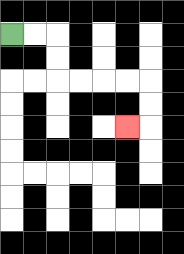{'start': '[0, 1]', 'end': '[5, 5]', 'path_directions': 'R,R,D,D,R,R,R,R,D,D,L', 'path_coordinates': '[[0, 1], [1, 1], [2, 1], [2, 2], [2, 3], [3, 3], [4, 3], [5, 3], [6, 3], [6, 4], [6, 5], [5, 5]]'}